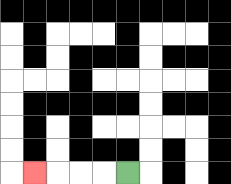{'start': '[5, 7]', 'end': '[1, 7]', 'path_directions': 'L,L,L,L', 'path_coordinates': '[[5, 7], [4, 7], [3, 7], [2, 7], [1, 7]]'}